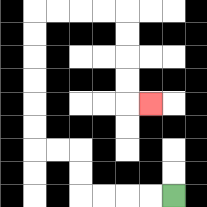{'start': '[7, 8]', 'end': '[6, 4]', 'path_directions': 'L,L,L,L,U,U,L,L,U,U,U,U,U,U,R,R,R,R,D,D,D,D,R', 'path_coordinates': '[[7, 8], [6, 8], [5, 8], [4, 8], [3, 8], [3, 7], [3, 6], [2, 6], [1, 6], [1, 5], [1, 4], [1, 3], [1, 2], [1, 1], [1, 0], [2, 0], [3, 0], [4, 0], [5, 0], [5, 1], [5, 2], [5, 3], [5, 4], [6, 4]]'}